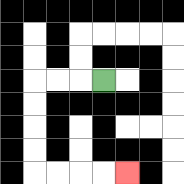{'start': '[4, 3]', 'end': '[5, 7]', 'path_directions': 'L,L,L,D,D,D,D,R,R,R,R', 'path_coordinates': '[[4, 3], [3, 3], [2, 3], [1, 3], [1, 4], [1, 5], [1, 6], [1, 7], [2, 7], [3, 7], [4, 7], [5, 7]]'}